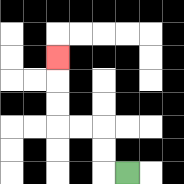{'start': '[5, 7]', 'end': '[2, 2]', 'path_directions': 'L,U,U,L,L,U,U,U', 'path_coordinates': '[[5, 7], [4, 7], [4, 6], [4, 5], [3, 5], [2, 5], [2, 4], [2, 3], [2, 2]]'}